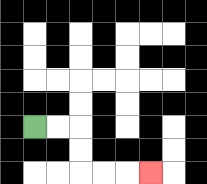{'start': '[1, 5]', 'end': '[6, 7]', 'path_directions': 'R,R,D,D,R,R,R', 'path_coordinates': '[[1, 5], [2, 5], [3, 5], [3, 6], [3, 7], [4, 7], [5, 7], [6, 7]]'}